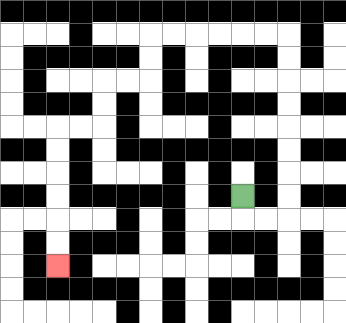{'start': '[10, 8]', 'end': '[2, 11]', 'path_directions': 'D,R,R,U,U,U,U,U,U,U,U,L,L,L,L,L,L,D,D,L,L,D,D,L,L,D,D,D,D,D,D', 'path_coordinates': '[[10, 8], [10, 9], [11, 9], [12, 9], [12, 8], [12, 7], [12, 6], [12, 5], [12, 4], [12, 3], [12, 2], [12, 1], [11, 1], [10, 1], [9, 1], [8, 1], [7, 1], [6, 1], [6, 2], [6, 3], [5, 3], [4, 3], [4, 4], [4, 5], [3, 5], [2, 5], [2, 6], [2, 7], [2, 8], [2, 9], [2, 10], [2, 11]]'}